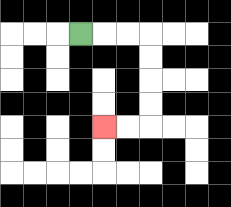{'start': '[3, 1]', 'end': '[4, 5]', 'path_directions': 'R,R,R,D,D,D,D,L,L', 'path_coordinates': '[[3, 1], [4, 1], [5, 1], [6, 1], [6, 2], [6, 3], [6, 4], [6, 5], [5, 5], [4, 5]]'}